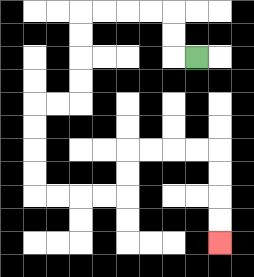{'start': '[8, 2]', 'end': '[9, 10]', 'path_directions': 'L,U,U,L,L,L,L,D,D,D,D,L,L,D,D,D,D,R,R,R,R,U,U,R,R,R,R,D,D,D,D', 'path_coordinates': '[[8, 2], [7, 2], [7, 1], [7, 0], [6, 0], [5, 0], [4, 0], [3, 0], [3, 1], [3, 2], [3, 3], [3, 4], [2, 4], [1, 4], [1, 5], [1, 6], [1, 7], [1, 8], [2, 8], [3, 8], [4, 8], [5, 8], [5, 7], [5, 6], [6, 6], [7, 6], [8, 6], [9, 6], [9, 7], [9, 8], [9, 9], [9, 10]]'}